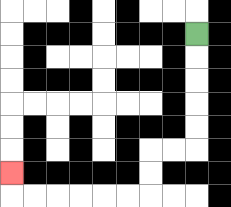{'start': '[8, 1]', 'end': '[0, 7]', 'path_directions': 'D,D,D,D,D,L,L,D,D,L,L,L,L,L,L,U', 'path_coordinates': '[[8, 1], [8, 2], [8, 3], [8, 4], [8, 5], [8, 6], [7, 6], [6, 6], [6, 7], [6, 8], [5, 8], [4, 8], [3, 8], [2, 8], [1, 8], [0, 8], [0, 7]]'}